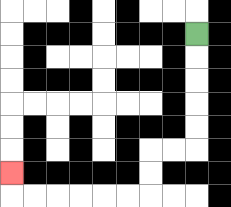{'start': '[8, 1]', 'end': '[0, 7]', 'path_directions': 'D,D,D,D,D,L,L,D,D,L,L,L,L,L,L,U', 'path_coordinates': '[[8, 1], [8, 2], [8, 3], [8, 4], [8, 5], [8, 6], [7, 6], [6, 6], [6, 7], [6, 8], [5, 8], [4, 8], [3, 8], [2, 8], [1, 8], [0, 8], [0, 7]]'}